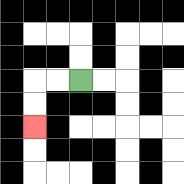{'start': '[3, 3]', 'end': '[1, 5]', 'path_directions': 'L,L,D,D', 'path_coordinates': '[[3, 3], [2, 3], [1, 3], [1, 4], [1, 5]]'}